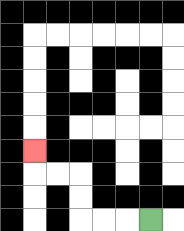{'start': '[6, 9]', 'end': '[1, 6]', 'path_directions': 'L,L,L,U,U,L,L,U', 'path_coordinates': '[[6, 9], [5, 9], [4, 9], [3, 9], [3, 8], [3, 7], [2, 7], [1, 7], [1, 6]]'}